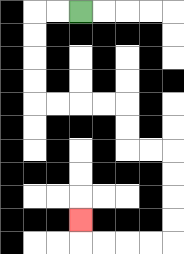{'start': '[3, 0]', 'end': '[3, 9]', 'path_directions': 'L,L,D,D,D,D,R,R,R,R,D,D,R,R,D,D,D,D,L,L,L,L,U', 'path_coordinates': '[[3, 0], [2, 0], [1, 0], [1, 1], [1, 2], [1, 3], [1, 4], [2, 4], [3, 4], [4, 4], [5, 4], [5, 5], [5, 6], [6, 6], [7, 6], [7, 7], [7, 8], [7, 9], [7, 10], [6, 10], [5, 10], [4, 10], [3, 10], [3, 9]]'}